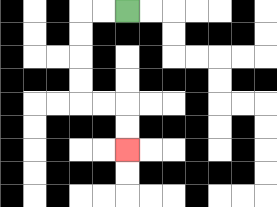{'start': '[5, 0]', 'end': '[5, 6]', 'path_directions': 'L,L,D,D,D,D,R,R,D,D', 'path_coordinates': '[[5, 0], [4, 0], [3, 0], [3, 1], [3, 2], [3, 3], [3, 4], [4, 4], [5, 4], [5, 5], [5, 6]]'}